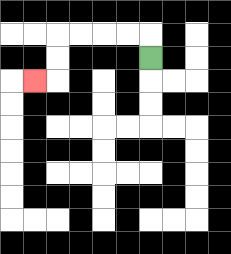{'start': '[6, 2]', 'end': '[1, 3]', 'path_directions': 'U,L,L,L,L,D,D,L', 'path_coordinates': '[[6, 2], [6, 1], [5, 1], [4, 1], [3, 1], [2, 1], [2, 2], [2, 3], [1, 3]]'}